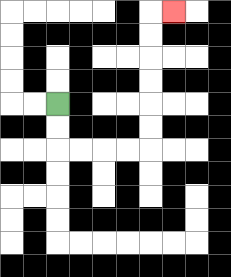{'start': '[2, 4]', 'end': '[7, 0]', 'path_directions': 'D,D,R,R,R,R,U,U,U,U,U,U,R', 'path_coordinates': '[[2, 4], [2, 5], [2, 6], [3, 6], [4, 6], [5, 6], [6, 6], [6, 5], [6, 4], [6, 3], [6, 2], [6, 1], [6, 0], [7, 0]]'}